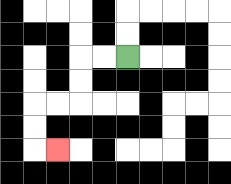{'start': '[5, 2]', 'end': '[2, 6]', 'path_directions': 'L,L,D,D,L,L,D,D,R', 'path_coordinates': '[[5, 2], [4, 2], [3, 2], [3, 3], [3, 4], [2, 4], [1, 4], [1, 5], [1, 6], [2, 6]]'}